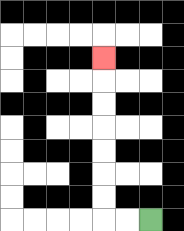{'start': '[6, 9]', 'end': '[4, 2]', 'path_directions': 'L,L,U,U,U,U,U,U,U', 'path_coordinates': '[[6, 9], [5, 9], [4, 9], [4, 8], [4, 7], [4, 6], [4, 5], [4, 4], [4, 3], [4, 2]]'}